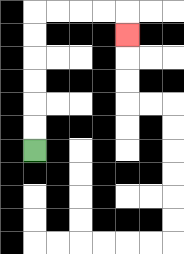{'start': '[1, 6]', 'end': '[5, 1]', 'path_directions': 'U,U,U,U,U,U,R,R,R,R,D', 'path_coordinates': '[[1, 6], [1, 5], [1, 4], [1, 3], [1, 2], [1, 1], [1, 0], [2, 0], [3, 0], [4, 0], [5, 0], [5, 1]]'}